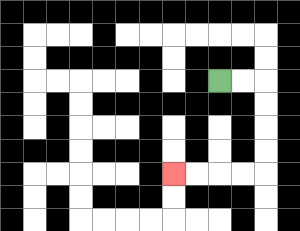{'start': '[9, 3]', 'end': '[7, 7]', 'path_directions': 'R,R,D,D,D,D,L,L,L,L', 'path_coordinates': '[[9, 3], [10, 3], [11, 3], [11, 4], [11, 5], [11, 6], [11, 7], [10, 7], [9, 7], [8, 7], [7, 7]]'}